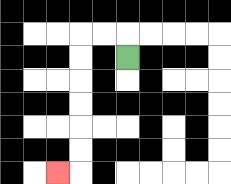{'start': '[5, 2]', 'end': '[2, 7]', 'path_directions': 'U,L,L,D,D,D,D,D,D,L', 'path_coordinates': '[[5, 2], [5, 1], [4, 1], [3, 1], [3, 2], [3, 3], [3, 4], [3, 5], [3, 6], [3, 7], [2, 7]]'}